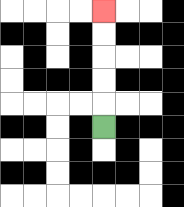{'start': '[4, 5]', 'end': '[4, 0]', 'path_directions': 'U,U,U,U,U', 'path_coordinates': '[[4, 5], [4, 4], [4, 3], [4, 2], [4, 1], [4, 0]]'}